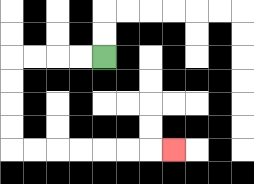{'start': '[4, 2]', 'end': '[7, 6]', 'path_directions': 'L,L,L,L,D,D,D,D,R,R,R,R,R,R,R', 'path_coordinates': '[[4, 2], [3, 2], [2, 2], [1, 2], [0, 2], [0, 3], [0, 4], [0, 5], [0, 6], [1, 6], [2, 6], [3, 6], [4, 6], [5, 6], [6, 6], [7, 6]]'}